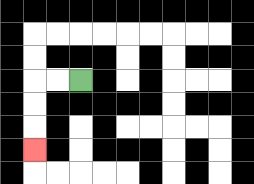{'start': '[3, 3]', 'end': '[1, 6]', 'path_directions': 'L,L,D,D,D', 'path_coordinates': '[[3, 3], [2, 3], [1, 3], [1, 4], [1, 5], [1, 6]]'}